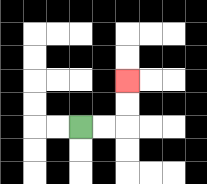{'start': '[3, 5]', 'end': '[5, 3]', 'path_directions': 'R,R,U,U', 'path_coordinates': '[[3, 5], [4, 5], [5, 5], [5, 4], [5, 3]]'}